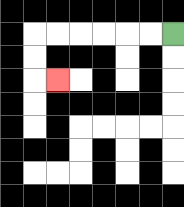{'start': '[7, 1]', 'end': '[2, 3]', 'path_directions': 'L,L,L,L,L,L,D,D,R', 'path_coordinates': '[[7, 1], [6, 1], [5, 1], [4, 1], [3, 1], [2, 1], [1, 1], [1, 2], [1, 3], [2, 3]]'}